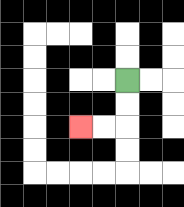{'start': '[5, 3]', 'end': '[3, 5]', 'path_directions': 'D,D,L,L', 'path_coordinates': '[[5, 3], [5, 4], [5, 5], [4, 5], [3, 5]]'}